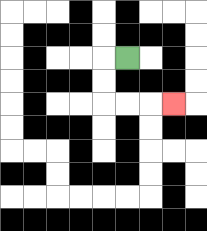{'start': '[5, 2]', 'end': '[7, 4]', 'path_directions': 'L,D,D,R,R,R', 'path_coordinates': '[[5, 2], [4, 2], [4, 3], [4, 4], [5, 4], [6, 4], [7, 4]]'}